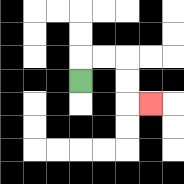{'start': '[3, 3]', 'end': '[6, 4]', 'path_directions': 'U,R,R,D,D,R', 'path_coordinates': '[[3, 3], [3, 2], [4, 2], [5, 2], [5, 3], [5, 4], [6, 4]]'}